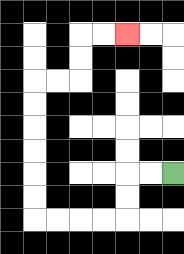{'start': '[7, 7]', 'end': '[5, 1]', 'path_directions': 'L,L,D,D,L,L,L,L,U,U,U,U,U,U,R,R,U,U,R,R', 'path_coordinates': '[[7, 7], [6, 7], [5, 7], [5, 8], [5, 9], [4, 9], [3, 9], [2, 9], [1, 9], [1, 8], [1, 7], [1, 6], [1, 5], [1, 4], [1, 3], [2, 3], [3, 3], [3, 2], [3, 1], [4, 1], [5, 1]]'}